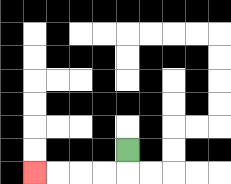{'start': '[5, 6]', 'end': '[1, 7]', 'path_directions': 'D,L,L,L,L', 'path_coordinates': '[[5, 6], [5, 7], [4, 7], [3, 7], [2, 7], [1, 7]]'}